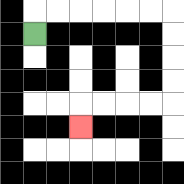{'start': '[1, 1]', 'end': '[3, 5]', 'path_directions': 'U,R,R,R,R,R,R,D,D,D,D,L,L,L,L,D', 'path_coordinates': '[[1, 1], [1, 0], [2, 0], [3, 0], [4, 0], [5, 0], [6, 0], [7, 0], [7, 1], [7, 2], [7, 3], [7, 4], [6, 4], [5, 4], [4, 4], [3, 4], [3, 5]]'}